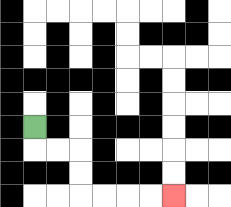{'start': '[1, 5]', 'end': '[7, 8]', 'path_directions': 'D,R,R,D,D,R,R,R,R', 'path_coordinates': '[[1, 5], [1, 6], [2, 6], [3, 6], [3, 7], [3, 8], [4, 8], [5, 8], [6, 8], [7, 8]]'}